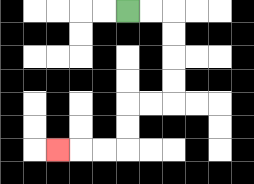{'start': '[5, 0]', 'end': '[2, 6]', 'path_directions': 'R,R,D,D,D,D,L,L,D,D,L,L,L', 'path_coordinates': '[[5, 0], [6, 0], [7, 0], [7, 1], [7, 2], [7, 3], [7, 4], [6, 4], [5, 4], [5, 5], [5, 6], [4, 6], [3, 6], [2, 6]]'}